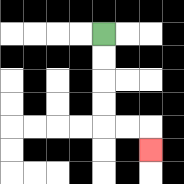{'start': '[4, 1]', 'end': '[6, 6]', 'path_directions': 'D,D,D,D,R,R,D', 'path_coordinates': '[[4, 1], [4, 2], [4, 3], [4, 4], [4, 5], [5, 5], [6, 5], [6, 6]]'}